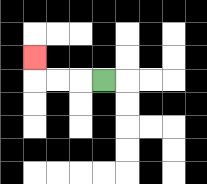{'start': '[4, 3]', 'end': '[1, 2]', 'path_directions': 'L,L,L,U', 'path_coordinates': '[[4, 3], [3, 3], [2, 3], [1, 3], [1, 2]]'}